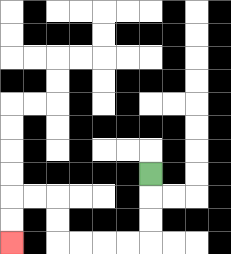{'start': '[6, 7]', 'end': '[0, 10]', 'path_directions': 'D,D,D,L,L,L,L,U,U,L,L,D,D', 'path_coordinates': '[[6, 7], [6, 8], [6, 9], [6, 10], [5, 10], [4, 10], [3, 10], [2, 10], [2, 9], [2, 8], [1, 8], [0, 8], [0, 9], [0, 10]]'}